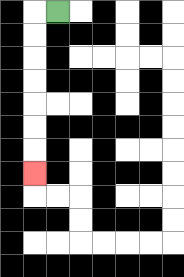{'start': '[2, 0]', 'end': '[1, 7]', 'path_directions': 'L,D,D,D,D,D,D,D', 'path_coordinates': '[[2, 0], [1, 0], [1, 1], [1, 2], [1, 3], [1, 4], [1, 5], [1, 6], [1, 7]]'}